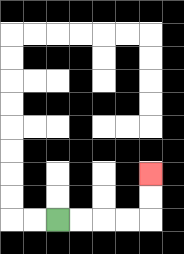{'start': '[2, 9]', 'end': '[6, 7]', 'path_directions': 'R,R,R,R,U,U', 'path_coordinates': '[[2, 9], [3, 9], [4, 9], [5, 9], [6, 9], [6, 8], [6, 7]]'}